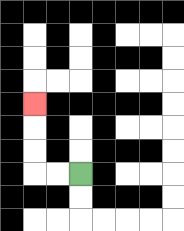{'start': '[3, 7]', 'end': '[1, 4]', 'path_directions': 'L,L,U,U,U', 'path_coordinates': '[[3, 7], [2, 7], [1, 7], [1, 6], [1, 5], [1, 4]]'}